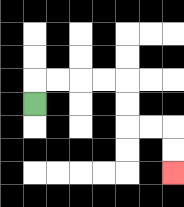{'start': '[1, 4]', 'end': '[7, 7]', 'path_directions': 'U,R,R,R,R,D,D,R,R,D,D', 'path_coordinates': '[[1, 4], [1, 3], [2, 3], [3, 3], [4, 3], [5, 3], [5, 4], [5, 5], [6, 5], [7, 5], [7, 6], [7, 7]]'}